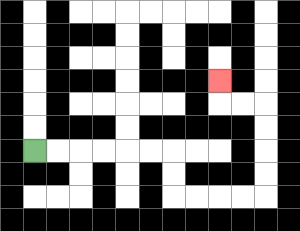{'start': '[1, 6]', 'end': '[9, 3]', 'path_directions': 'R,R,R,R,R,R,D,D,R,R,R,R,U,U,U,U,L,L,U', 'path_coordinates': '[[1, 6], [2, 6], [3, 6], [4, 6], [5, 6], [6, 6], [7, 6], [7, 7], [7, 8], [8, 8], [9, 8], [10, 8], [11, 8], [11, 7], [11, 6], [11, 5], [11, 4], [10, 4], [9, 4], [9, 3]]'}